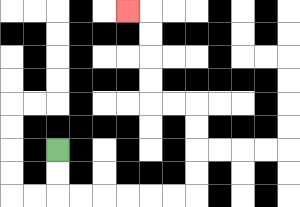{'start': '[2, 6]', 'end': '[5, 0]', 'path_directions': 'D,D,R,R,R,R,R,R,U,U,U,U,L,L,U,U,U,U,L', 'path_coordinates': '[[2, 6], [2, 7], [2, 8], [3, 8], [4, 8], [5, 8], [6, 8], [7, 8], [8, 8], [8, 7], [8, 6], [8, 5], [8, 4], [7, 4], [6, 4], [6, 3], [6, 2], [6, 1], [6, 0], [5, 0]]'}